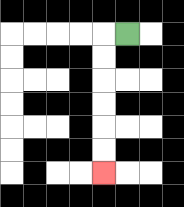{'start': '[5, 1]', 'end': '[4, 7]', 'path_directions': 'L,D,D,D,D,D,D', 'path_coordinates': '[[5, 1], [4, 1], [4, 2], [4, 3], [4, 4], [4, 5], [4, 6], [4, 7]]'}